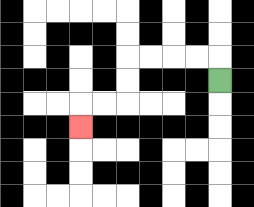{'start': '[9, 3]', 'end': '[3, 5]', 'path_directions': 'U,L,L,L,L,D,D,L,L,D', 'path_coordinates': '[[9, 3], [9, 2], [8, 2], [7, 2], [6, 2], [5, 2], [5, 3], [5, 4], [4, 4], [3, 4], [3, 5]]'}